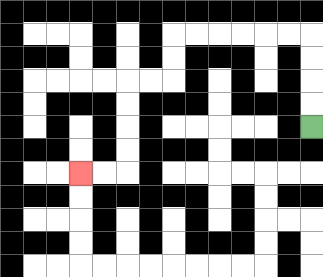{'start': '[13, 5]', 'end': '[3, 7]', 'path_directions': 'U,U,U,U,L,L,L,L,L,L,D,D,L,L,D,D,D,D,L,L', 'path_coordinates': '[[13, 5], [13, 4], [13, 3], [13, 2], [13, 1], [12, 1], [11, 1], [10, 1], [9, 1], [8, 1], [7, 1], [7, 2], [7, 3], [6, 3], [5, 3], [5, 4], [5, 5], [5, 6], [5, 7], [4, 7], [3, 7]]'}